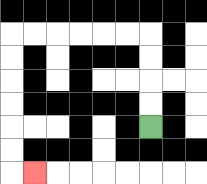{'start': '[6, 5]', 'end': '[1, 7]', 'path_directions': 'U,U,U,U,L,L,L,L,L,L,D,D,D,D,D,D,R', 'path_coordinates': '[[6, 5], [6, 4], [6, 3], [6, 2], [6, 1], [5, 1], [4, 1], [3, 1], [2, 1], [1, 1], [0, 1], [0, 2], [0, 3], [0, 4], [0, 5], [0, 6], [0, 7], [1, 7]]'}